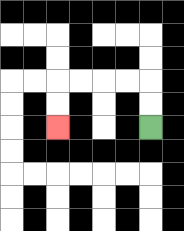{'start': '[6, 5]', 'end': '[2, 5]', 'path_directions': 'U,U,L,L,L,L,D,D', 'path_coordinates': '[[6, 5], [6, 4], [6, 3], [5, 3], [4, 3], [3, 3], [2, 3], [2, 4], [2, 5]]'}